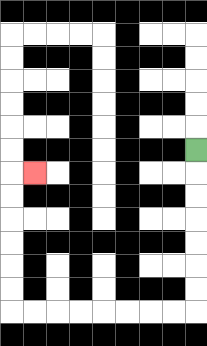{'start': '[8, 6]', 'end': '[1, 7]', 'path_directions': 'D,D,D,D,D,D,D,L,L,L,L,L,L,L,L,U,U,U,U,U,U,R', 'path_coordinates': '[[8, 6], [8, 7], [8, 8], [8, 9], [8, 10], [8, 11], [8, 12], [8, 13], [7, 13], [6, 13], [5, 13], [4, 13], [3, 13], [2, 13], [1, 13], [0, 13], [0, 12], [0, 11], [0, 10], [0, 9], [0, 8], [0, 7], [1, 7]]'}